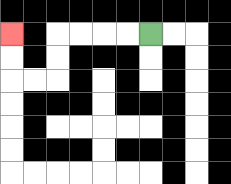{'start': '[6, 1]', 'end': '[0, 1]', 'path_directions': 'L,L,L,L,D,D,L,L,U,U', 'path_coordinates': '[[6, 1], [5, 1], [4, 1], [3, 1], [2, 1], [2, 2], [2, 3], [1, 3], [0, 3], [0, 2], [0, 1]]'}